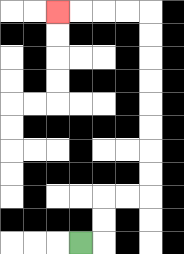{'start': '[3, 10]', 'end': '[2, 0]', 'path_directions': 'R,U,U,R,R,U,U,U,U,U,U,U,U,L,L,L,L', 'path_coordinates': '[[3, 10], [4, 10], [4, 9], [4, 8], [5, 8], [6, 8], [6, 7], [6, 6], [6, 5], [6, 4], [6, 3], [6, 2], [6, 1], [6, 0], [5, 0], [4, 0], [3, 0], [2, 0]]'}